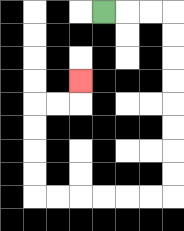{'start': '[4, 0]', 'end': '[3, 3]', 'path_directions': 'R,R,R,D,D,D,D,D,D,D,D,L,L,L,L,L,L,U,U,U,U,R,R,U', 'path_coordinates': '[[4, 0], [5, 0], [6, 0], [7, 0], [7, 1], [7, 2], [7, 3], [7, 4], [7, 5], [7, 6], [7, 7], [7, 8], [6, 8], [5, 8], [4, 8], [3, 8], [2, 8], [1, 8], [1, 7], [1, 6], [1, 5], [1, 4], [2, 4], [3, 4], [3, 3]]'}